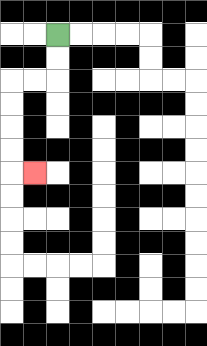{'start': '[2, 1]', 'end': '[1, 7]', 'path_directions': 'D,D,L,L,D,D,D,D,R', 'path_coordinates': '[[2, 1], [2, 2], [2, 3], [1, 3], [0, 3], [0, 4], [0, 5], [0, 6], [0, 7], [1, 7]]'}